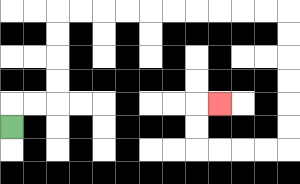{'start': '[0, 5]', 'end': '[9, 4]', 'path_directions': 'U,R,R,U,U,U,U,R,R,R,R,R,R,R,R,R,R,D,D,D,D,D,D,L,L,L,L,U,U,R', 'path_coordinates': '[[0, 5], [0, 4], [1, 4], [2, 4], [2, 3], [2, 2], [2, 1], [2, 0], [3, 0], [4, 0], [5, 0], [6, 0], [7, 0], [8, 0], [9, 0], [10, 0], [11, 0], [12, 0], [12, 1], [12, 2], [12, 3], [12, 4], [12, 5], [12, 6], [11, 6], [10, 6], [9, 6], [8, 6], [8, 5], [8, 4], [9, 4]]'}